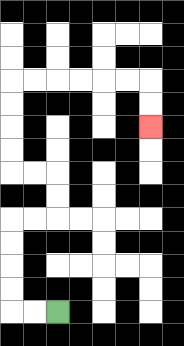{'start': '[2, 13]', 'end': '[6, 5]', 'path_directions': 'L,L,U,U,U,U,R,R,U,U,L,L,U,U,U,U,R,R,R,R,R,R,D,D', 'path_coordinates': '[[2, 13], [1, 13], [0, 13], [0, 12], [0, 11], [0, 10], [0, 9], [1, 9], [2, 9], [2, 8], [2, 7], [1, 7], [0, 7], [0, 6], [0, 5], [0, 4], [0, 3], [1, 3], [2, 3], [3, 3], [4, 3], [5, 3], [6, 3], [6, 4], [6, 5]]'}